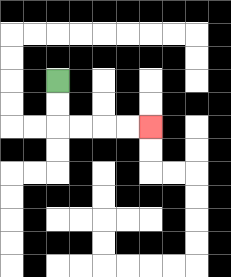{'start': '[2, 3]', 'end': '[6, 5]', 'path_directions': 'D,D,R,R,R,R', 'path_coordinates': '[[2, 3], [2, 4], [2, 5], [3, 5], [4, 5], [5, 5], [6, 5]]'}